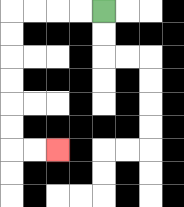{'start': '[4, 0]', 'end': '[2, 6]', 'path_directions': 'L,L,L,L,D,D,D,D,D,D,R,R', 'path_coordinates': '[[4, 0], [3, 0], [2, 0], [1, 0], [0, 0], [0, 1], [0, 2], [0, 3], [0, 4], [0, 5], [0, 6], [1, 6], [2, 6]]'}